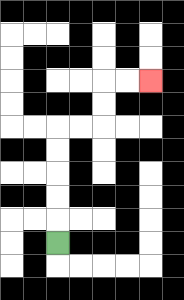{'start': '[2, 10]', 'end': '[6, 3]', 'path_directions': 'U,U,U,U,U,R,R,U,U,R,R', 'path_coordinates': '[[2, 10], [2, 9], [2, 8], [2, 7], [2, 6], [2, 5], [3, 5], [4, 5], [4, 4], [4, 3], [5, 3], [6, 3]]'}